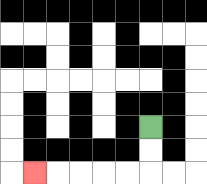{'start': '[6, 5]', 'end': '[1, 7]', 'path_directions': 'D,D,L,L,L,L,L', 'path_coordinates': '[[6, 5], [6, 6], [6, 7], [5, 7], [4, 7], [3, 7], [2, 7], [1, 7]]'}